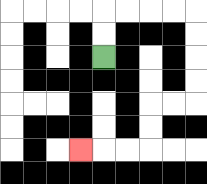{'start': '[4, 2]', 'end': '[3, 6]', 'path_directions': 'U,U,R,R,R,R,D,D,D,D,L,L,D,D,L,L,L', 'path_coordinates': '[[4, 2], [4, 1], [4, 0], [5, 0], [6, 0], [7, 0], [8, 0], [8, 1], [8, 2], [8, 3], [8, 4], [7, 4], [6, 4], [6, 5], [6, 6], [5, 6], [4, 6], [3, 6]]'}